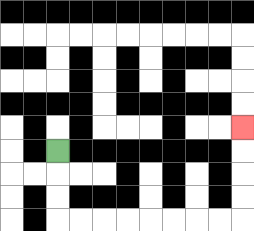{'start': '[2, 6]', 'end': '[10, 5]', 'path_directions': 'D,D,D,R,R,R,R,R,R,R,R,U,U,U,U', 'path_coordinates': '[[2, 6], [2, 7], [2, 8], [2, 9], [3, 9], [4, 9], [5, 9], [6, 9], [7, 9], [8, 9], [9, 9], [10, 9], [10, 8], [10, 7], [10, 6], [10, 5]]'}